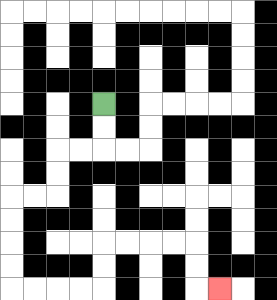{'start': '[4, 4]', 'end': '[9, 12]', 'path_directions': 'D,D,L,L,D,D,L,L,D,D,D,D,R,R,R,R,U,U,R,R,R,R,D,D,R', 'path_coordinates': '[[4, 4], [4, 5], [4, 6], [3, 6], [2, 6], [2, 7], [2, 8], [1, 8], [0, 8], [0, 9], [0, 10], [0, 11], [0, 12], [1, 12], [2, 12], [3, 12], [4, 12], [4, 11], [4, 10], [5, 10], [6, 10], [7, 10], [8, 10], [8, 11], [8, 12], [9, 12]]'}